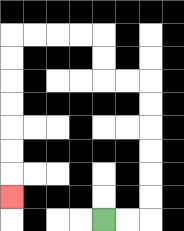{'start': '[4, 9]', 'end': '[0, 8]', 'path_directions': 'R,R,U,U,U,U,U,U,L,L,U,U,L,L,L,L,D,D,D,D,D,D,D', 'path_coordinates': '[[4, 9], [5, 9], [6, 9], [6, 8], [6, 7], [6, 6], [6, 5], [6, 4], [6, 3], [5, 3], [4, 3], [4, 2], [4, 1], [3, 1], [2, 1], [1, 1], [0, 1], [0, 2], [0, 3], [0, 4], [0, 5], [0, 6], [0, 7], [0, 8]]'}